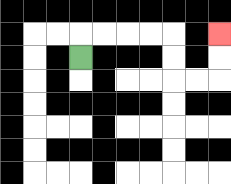{'start': '[3, 2]', 'end': '[9, 1]', 'path_directions': 'U,R,R,R,R,D,D,R,R,U,U', 'path_coordinates': '[[3, 2], [3, 1], [4, 1], [5, 1], [6, 1], [7, 1], [7, 2], [7, 3], [8, 3], [9, 3], [9, 2], [9, 1]]'}